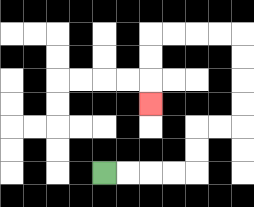{'start': '[4, 7]', 'end': '[6, 4]', 'path_directions': 'R,R,R,R,U,U,R,R,U,U,U,U,L,L,L,L,D,D,D', 'path_coordinates': '[[4, 7], [5, 7], [6, 7], [7, 7], [8, 7], [8, 6], [8, 5], [9, 5], [10, 5], [10, 4], [10, 3], [10, 2], [10, 1], [9, 1], [8, 1], [7, 1], [6, 1], [6, 2], [6, 3], [6, 4]]'}